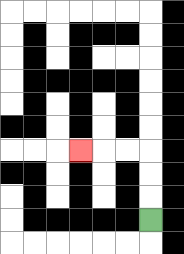{'start': '[6, 9]', 'end': '[3, 6]', 'path_directions': 'U,U,U,L,L,L', 'path_coordinates': '[[6, 9], [6, 8], [6, 7], [6, 6], [5, 6], [4, 6], [3, 6]]'}